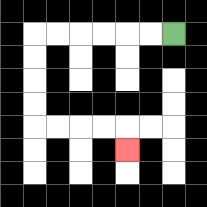{'start': '[7, 1]', 'end': '[5, 6]', 'path_directions': 'L,L,L,L,L,L,D,D,D,D,R,R,R,R,D', 'path_coordinates': '[[7, 1], [6, 1], [5, 1], [4, 1], [3, 1], [2, 1], [1, 1], [1, 2], [1, 3], [1, 4], [1, 5], [2, 5], [3, 5], [4, 5], [5, 5], [5, 6]]'}